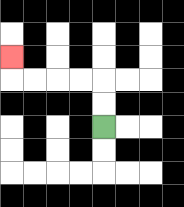{'start': '[4, 5]', 'end': '[0, 2]', 'path_directions': 'U,U,L,L,L,L,U', 'path_coordinates': '[[4, 5], [4, 4], [4, 3], [3, 3], [2, 3], [1, 3], [0, 3], [0, 2]]'}